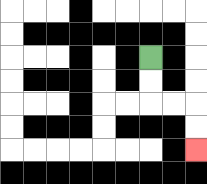{'start': '[6, 2]', 'end': '[8, 6]', 'path_directions': 'D,D,R,R,D,D', 'path_coordinates': '[[6, 2], [6, 3], [6, 4], [7, 4], [8, 4], [8, 5], [8, 6]]'}